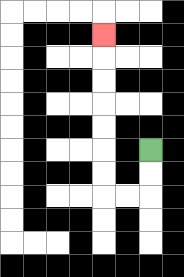{'start': '[6, 6]', 'end': '[4, 1]', 'path_directions': 'D,D,L,L,U,U,U,U,U,U,U', 'path_coordinates': '[[6, 6], [6, 7], [6, 8], [5, 8], [4, 8], [4, 7], [4, 6], [4, 5], [4, 4], [4, 3], [4, 2], [4, 1]]'}